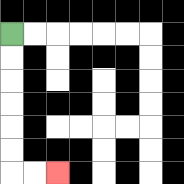{'start': '[0, 1]', 'end': '[2, 7]', 'path_directions': 'D,D,D,D,D,D,R,R', 'path_coordinates': '[[0, 1], [0, 2], [0, 3], [0, 4], [0, 5], [0, 6], [0, 7], [1, 7], [2, 7]]'}